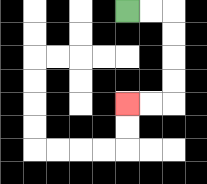{'start': '[5, 0]', 'end': '[5, 4]', 'path_directions': 'R,R,D,D,D,D,L,L', 'path_coordinates': '[[5, 0], [6, 0], [7, 0], [7, 1], [7, 2], [7, 3], [7, 4], [6, 4], [5, 4]]'}